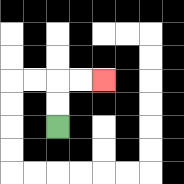{'start': '[2, 5]', 'end': '[4, 3]', 'path_directions': 'U,U,R,R', 'path_coordinates': '[[2, 5], [2, 4], [2, 3], [3, 3], [4, 3]]'}